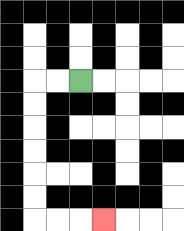{'start': '[3, 3]', 'end': '[4, 9]', 'path_directions': 'L,L,D,D,D,D,D,D,R,R,R', 'path_coordinates': '[[3, 3], [2, 3], [1, 3], [1, 4], [1, 5], [1, 6], [1, 7], [1, 8], [1, 9], [2, 9], [3, 9], [4, 9]]'}